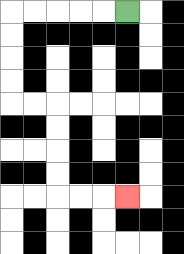{'start': '[5, 0]', 'end': '[5, 8]', 'path_directions': 'L,L,L,L,L,D,D,D,D,R,R,D,D,D,D,R,R,R', 'path_coordinates': '[[5, 0], [4, 0], [3, 0], [2, 0], [1, 0], [0, 0], [0, 1], [0, 2], [0, 3], [0, 4], [1, 4], [2, 4], [2, 5], [2, 6], [2, 7], [2, 8], [3, 8], [4, 8], [5, 8]]'}